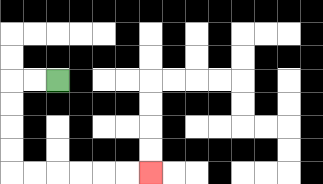{'start': '[2, 3]', 'end': '[6, 7]', 'path_directions': 'L,L,D,D,D,D,R,R,R,R,R,R', 'path_coordinates': '[[2, 3], [1, 3], [0, 3], [0, 4], [0, 5], [0, 6], [0, 7], [1, 7], [2, 7], [3, 7], [4, 7], [5, 7], [6, 7]]'}